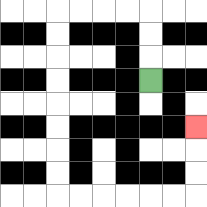{'start': '[6, 3]', 'end': '[8, 5]', 'path_directions': 'U,U,U,L,L,L,L,D,D,D,D,D,D,D,D,R,R,R,R,R,R,U,U,U', 'path_coordinates': '[[6, 3], [6, 2], [6, 1], [6, 0], [5, 0], [4, 0], [3, 0], [2, 0], [2, 1], [2, 2], [2, 3], [2, 4], [2, 5], [2, 6], [2, 7], [2, 8], [3, 8], [4, 8], [5, 8], [6, 8], [7, 8], [8, 8], [8, 7], [8, 6], [8, 5]]'}